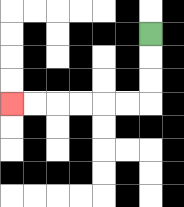{'start': '[6, 1]', 'end': '[0, 4]', 'path_directions': 'D,D,D,L,L,L,L,L,L', 'path_coordinates': '[[6, 1], [6, 2], [6, 3], [6, 4], [5, 4], [4, 4], [3, 4], [2, 4], [1, 4], [0, 4]]'}